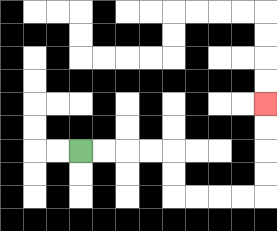{'start': '[3, 6]', 'end': '[11, 4]', 'path_directions': 'R,R,R,R,D,D,R,R,R,R,U,U,U,U', 'path_coordinates': '[[3, 6], [4, 6], [5, 6], [6, 6], [7, 6], [7, 7], [7, 8], [8, 8], [9, 8], [10, 8], [11, 8], [11, 7], [11, 6], [11, 5], [11, 4]]'}